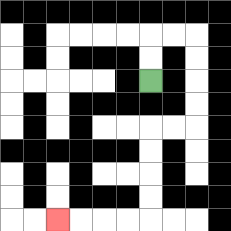{'start': '[6, 3]', 'end': '[2, 9]', 'path_directions': 'U,U,R,R,D,D,D,D,L,L,D,D,D,D,L,L,L,L', 'path_coordinates': '[[6, 3], [6, 2], [6, 1], [7, 1], [8, 1], [8, 2], [8, 3], [8, 4], [8, 5], [7, 5], [6, 5], [6, 6], [6, 7], [6, 8], [6, 9], [5, 9], [4, 9], [3, 9], [2, 9]]'}